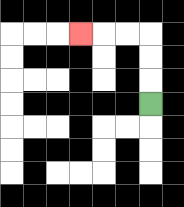{'start': '[6, 4]', 'end': '[3, 1]', 'path_directions': 'U,U,U,L,L,L', 'path_coordinates': '[[6, 4], [6, 3], [6, 2], [6, 1], [5, 1], [4, 1], [3, 1]]'}